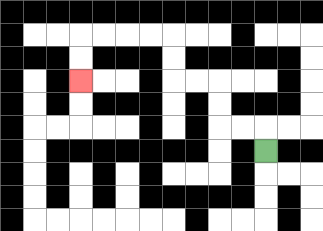{'start': '[11, 6]', 'end': '[3, 3]', 'path_directions': 'U,L,L,U,U,L,L,U,U,L,L,L,L,D,D', 'path_coordinates': '[[11, 6], [11, 5], [10, 5], [9, 5], [9, 4], [9, 3], [8, 3], [7, 3], [7, 2], [7, 1], [6, 1], [5, 1], [4, 1], [3, 1], [3, 2], [3, 3]]'}